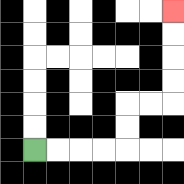{'start': '[1, 6]', 'end': '[7, 0]', 'path_directions': 'R,R,R,R,U,U,R,R,U,U,U,U', 'path_coordinates': '[[1, 6], [2, 6], [3, 6], [4, 6], [5, 6], [5, 5], [5, 4], [6, 4], [7, 4], [7, 3], [7, 2], [7, 1], [7, 0]]'}